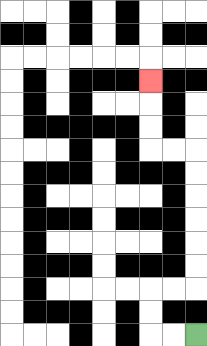{'start': '[8, 14]', 'end': '[6, 3]', 'path_directions': 'L,L,U,U,R,R,U,U,U,U,U,U,L,L,U,U,U', 'path_coordinates': '[[8, 14], [7, 14], [6, 14], [6, 13], [6, 12], [7, 12], [8, 12], [8, 11], [8, 10], [8, 9], [8, 8], [8, 7], [8, 6], [7, 6], [6, 6], [6, 5], [6, 4], [6, 3]]'}